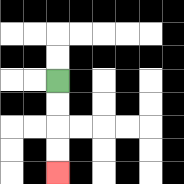{'start': '[2, 3]', 'end': '[2, 7]', 'path_directions': 'D,D,D,D', 'path_coordinates': '[[2, 3], [2, 4], [2, 5], [2, 6], [2, 7]]'}